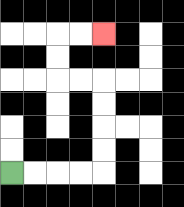{'start': '[0, 7]', 'end': '[4, 1]', 'path_directions': 'R,R,R,R,U,U,U,U,L,L,U,U,R,R', 'path_coordinates': '[[0, 7], [1, 7], [2, 7], [3, 7], [4, 7], [4, 6], [4, 5], [4, 4], [4, 3], [3, 3], [2, 3], [2, 2], [2, 1], [3, 1], [4, 1]]'}